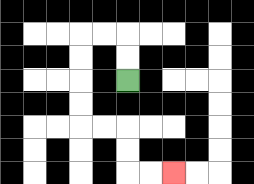{'start': '[5, 3]', 'end': '[7, 7]', 'path_directions': 'U,U,L,L,D,D,D,D,R,R,D,D,R,R', 'path_coordinates': '[[5, 3], [5, 2], [5, 1], [4, 1], [3, 1], [3, 2], [3, 3], [3, 4], [3, 5], [4, 5], [5, 5], [5, 6], [5, 7], [6, 7], [7, 7]]'}